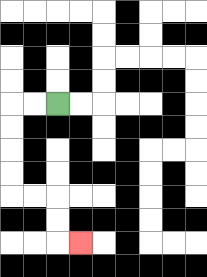{'start': '[2, 4]', 'end': '[3, 10]', 'path_directions': 'L,L,D,D,D,D,R,R,D,D,R', 'path_coordinates': '[[2, 4], [1, 4], [0, 4], [0, 5], [0, 6], [0, 7], [0, 8], [1, 8], [2, 8], [2, 9], [2, 10], [3, 10]]'}